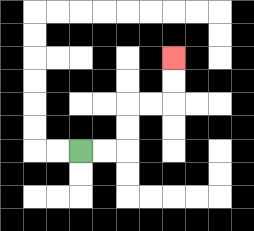{'start': '[3, 6]', 'end': '[7, 2]', 'path_directions': 'R,R,U,U,R,R,U,U', 'path_coordinates': '[[3, 6], [4, 6], [5, 6], [5, 5], [5, 4], [6, 4], [7, 4], [7, 3], [7, 2]]'}